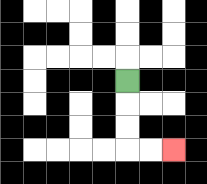{'start': '[5, 3]', 'end': '[7, 6]', 'path_directions': 'D,D,D,R,R', 'path_coordinates': '[[5, 3], [5, 4], [5, 5], [5, 6], [6, 6], [7, 6]]'}